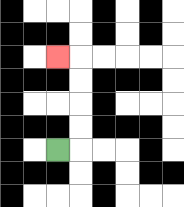{'start': '[2, 6]', 'end': '[2, 2]', 'path_directions': 'R,U,U,U,U,L', 'path_coordinates': '[[2, 6], [3, 6], [3, 5], [3, 4], [3, 3], [3, 2], [2, 2]]'}